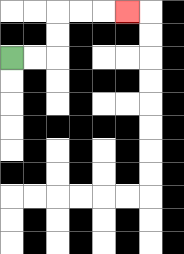{'start': '[0, 2]', 'end': '[5, 0]', 'path_directions': 'R,R,U,U,R,R,R', 'path_coordinates': '[[0, 2], [1, 2], [2, 2], [2, 1], [2, 0], [3, 0], [4, 0], [5, 0]]'}